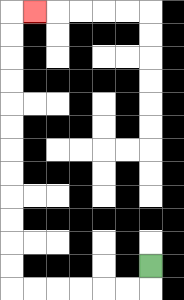{'start': '[6, 11]', 'end': '[1, 0]', 'path_directions': 'D,L,L,L,L,L,L,U,U,U,U,U,U,U,U,U,U,U,U,R', 'path_coordinates': '[[6, 11], [6, 12], [5, 12], [4, 12], [3, 12], [2, 12], [1, 12], [0, 12], [0, 11], [0, 10], [0, 9], [0, 8], [0, 7], [0, 6], [0, 5], [0, 4], [0, 3], [0, 2], [0, 1], [0, 0], [1, 0]]'}